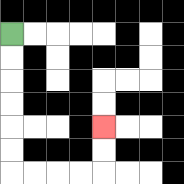{'start': '[0, 1]', 'end': '[4, 5]', 'path_directions': 'D,D,D,D,D,D,R,R,R,R,U,U', 'path_coordinates': '[[0, 1], [0, 2], [0, 3], [0, 4], [0, 5], [0, 6], [0, 7], [1, 7], [2, 7], [3, 7], [4, 7], [4, 6], [4, 5]]'}